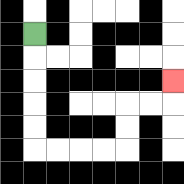{'start': '[1, 1]', 'end': '[7, 3]', 'path_directions': 'D,D,D,D,D,R,R,R,R,U,U,R,R,U', 'path_coordinates': '[[1, 1], [1, 2], [1, 3], [1, 4], [1, 5], [1, 6], [2, 6], [3, 6], [4, 6], [5, 6], [5, 5], [5, 4], [6, 4], [7, 4], [7, 3]]'}